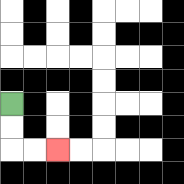{'start': '[0, 4]', 'end': '[2, 6]', 'path_directions': 'D,D,R,R', 'path_coordinates': '[[0, 4], [0, 5], [0, 6], [1, 6], [2, 6]]'}